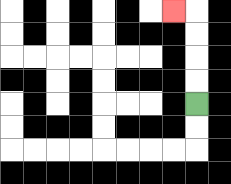{'start': '[8, 4]', 'end': '[7, 0]', 'path_directions': 'U,U,U,U,L', 'path_coordinates': '[[8, 4], [8, 3], [8, 2], [8, 1], [8, 0], [7, 0]]'}